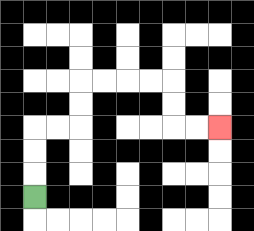{'start': '[1, 8]', 'end': '[9, 5]', 'path_directions': 'U,U,U,R,R,U,U,R,R,R,R,D,D,R,R', 'path_coordinates': '[[1, 8], [1, 7], [1, 6], [1, 5], [2, 5], [3, 5], [3, 4], [3, 3], [4, 3], [5, 3], [6, 3], [7, 3], [7, 4], [7, 5], [8, 5], [9, 5]]'}